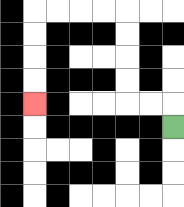{'start': '[7, 5]', 'end': '[1, 4]', 'path_directions': 'U,L,L,U,U,U,U,L,L,L,L,D,D,D,D', 'path_coordinates': '[[7, 5], [7, 4], [6, 4], [5, 4], [5, 3], [5, 2], [5, 1], [5, 0], [4, 0], [3, 0], [2, 0], [1, 0], [1, 1], [1, 2], [1, 3], [1, 4]]'}